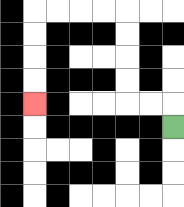{'start': '[7, 5]', 'end': '[1, 4]', 'path_directions': 'U,L,L,U,U,U,U,L,L,L,L,D,D,D,D', 'path_coordinates': '[[7, 5], [7, 4], [6, 4], [5, 4], [5, 3], [5, 2], [5, 1], [5, 0], [4, 0], [3, 0], [2, 0], [1, 0], [1, 1], [1, 2], [1, 3], [1, 4]]'}